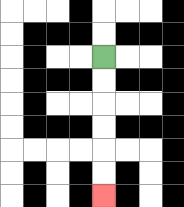{'start': '[4, 2]', 'end': '[4, 8]', 'path_directions': 'D,D,D,D,D,D', 'path_coordinates': '[[4, 2], [4, 3], [4, 4], [4, 5], [4, 6], [4, 7], [4, 8]]'}